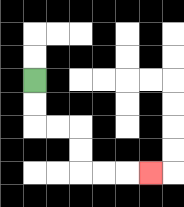{'start': '[1, 3]', 'end': '[6, 7]', 'path_directions': 'D,D,R,R,D,D,R,R,R', 'path_coordinates': '[[1, 3], [1, 4], [1, 5], [2, 5], [3, 5], [3, 6], [3, 7], [4, 7], [5, 7], [6, 7]]'}